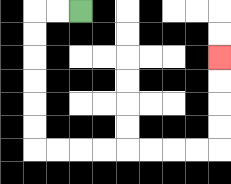{'start': '[3, 0]', 'end': '[9, 2]', 'path_directions': 'L,L,D,D,D,D,D,D,R,R,R,R,R,R,R,R,U,U,U,U', 'path_coordinates': '[[3, 0], [2, 0], [1, 0], [1, 1], [1, 2], [1, 3], [1, 4], [1, 5], [1, 6], [2, 6], [3, 6], [4, 6], [5, 6], [6, 6], [7, 6], [8, 6], [9, 6], [9, 5], [9, 4], [9, 3], [9, 2]]'}